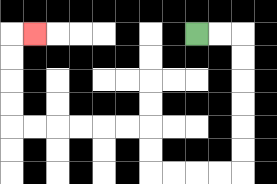{'start': '[8, 1]', 'end': '[1, 1]', 'path_directions': 'R,R,D,D,D,D,D,D,L,L,L,L,U,U,L,L,L,L,L,L,U,U,U,U,R', 'path_coordinates': '[[8, 1], [9, 1], [10, 1], [10, 2], [10, 3], [10, 4], [10, 5], [10, 6], [10, 7], [9, 7], [8, 7], [7, 7], [6, 7], [6, 6], [6, 5], [5, 5], [4, 5], [3, 5], [2, 5], [1, 5], [0, 5], [0, 4], [0, 3], [0, 2], [0, 1], [1, 1]]'}